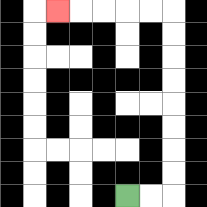{'start': '[5, 8]', 'end': '[2, 0]', 'path_directions': 'R,R,U,U,U,U,U,U,U,U,L,L,L,L,L', 'path_coordinates': '[[5, 8], [6, 8], [7, 8], [7, 7], [7, 6], [7, 5], [7, 4], [7, 3], [7, 2], [7, 1], [7, 0], [6, 0], [5, 0], [4, 0], [3, 0], [2, 0]]'}